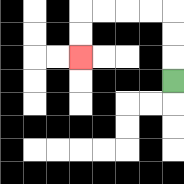{'start': '[7, 3]', 'end': '[3, 2]', 'path_directions': 'U,U,U,L,L,L,L,D,D', 'path_coordinates': '[[7, 3], [7, 2], [7, 1], [7, 0], [6, 0], [5, 0], [4, 0], [3, 0], [3, 1], [3, 2]]'}